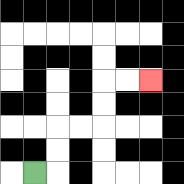{'start': '[1, 7]', 'end': '[6, 3]', 'path_directions': 'R,U,U,R,R,U,U,R,R', 'path_coordinates': '[[1, 7], [2, 7], [2, 6], [2, 5], [3, 5], [4, 5], [4, 4], [4, 3], [5, 3], [6, 3]]'}